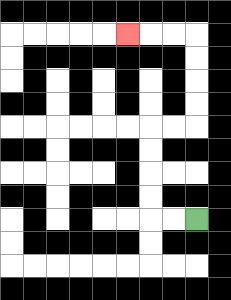{'start': '[8, 9]', 'end': '[5, 1]', 'path_directions': 'L,L,U,U,U,U,R,R,U,U,U,U,L,L,L', 'path_coordinates': '[[8, 9], [7, 9], [6, 9], [6, 8], [6, 7], [6, 6], [6, 5], [7, 5], [8, 5], [8, 4], [8, 3], [8, 2], [8, 1], [7, 1], [6, 1], [5, 1]]'}